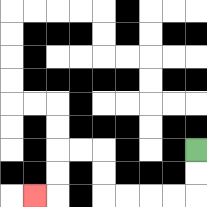{'start': '[8, 6]', 'end': '[1, 8]', 'path_directions': 'D,D,L,L,L,L,U,U,L,L,D,D,L', 'path_coordinates': '[[8, 6], [8, 7], [8, 8], [7, 8], [6, 8], [5, 8], [4, 8], [4, 7], [4, 6], [3, 6], [2, 6], [2, 7], [2, 8], [1, 8]]'}